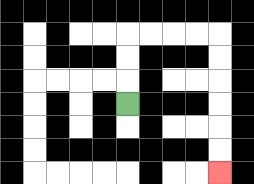{'start': '[5, 4]', 'end': '[9, 7]', 'path_directions': 'U,U,U,R,R,R,R,D,D,D,D,D,D', 'path_coordinates': '[[5, 4], [5, 3], [5, 2], [5, 1], [6, 1], [7, 1], [8, 1], [9, 1], [9, 2], [9, 3], [9, 4], [9, 5], [9, 6], [9, 7]]'}